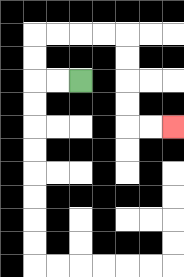{'start': '[3, 3]', 'end': '[7, 5]', 'path_directions': 'L,L,U,U,R,R,R,R,D,D,D,D,R,R', 'path_coordinates': '[[3, 3], [2, 3], [1, 3], [1, 2], [1, 1], [2, 1], [3, 1], [4, 1], [5, 1], [5, 2], [5, 3], [5, 4], [5, 5], [6, 5], [7, 5]]'}